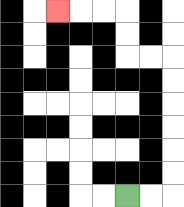{'start': '[5, 8]', 'end': '[2, 0]', 'path_directions': 'R,R,U,U,U,U,U,U,L,L,U,U,L,L,L', 'path_coordinates': '[[5, 8], [6, 8], [7, 8], [7, 7], [7, 6], [7, 5], [7, 4], [7, 3], [7, 2], [6, 2], [5, 2], [5, 1], [5, 0], [4, 0], [3, 0], [2, 0]]'}